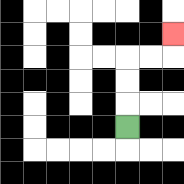{'start': '[5, 5]', 'end': '[7, 1]', 'path_directions': 'U,U,U,R,R,U', 'path_coordinates': '[[5, 5], [5, 4], [5, 3], [5, 2], [6, 2], [7, 2], [7, 1]]'}